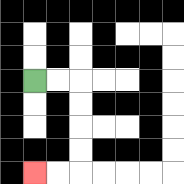{'start': '[1, 3]', 'end': '[1, 7]', 'path_directions': 'R,R,D,D,D,D,L,L', 'path_coordinates': '[[1, 3], [2, 3], [3, 3], [3, 4], [3, 5], [3, 6], [3, 7], [2, 7], [1, 7]]'}